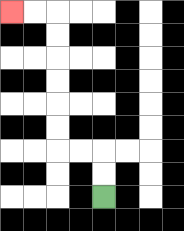{'start': '[4, 8]', 'end': '[0, 0]', 'path_directions': 'U,U,L,L,U,U,U,U,U,U,L,L', 'path_coordinates': '[[4, 8], [4, 7], [4, 6], [3, 6], [2, 6], [2, 5], [2, 4], [2, 3], [2, 2], [2, 1], [2, 0], [1, 0], [0, 0]]'}